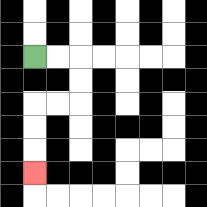{'start': '[1, 2]', 'end': '[1, 7]', 'path_directions': 'R,R,D,D,L,L,D,D,D', 'path_coordinates': '[[1, 2], [2, 2], [3, 2], [3, 3], [3, 4], [2, 4], [1, 4], [1, 5], [1, 6], [1, 7]]'}